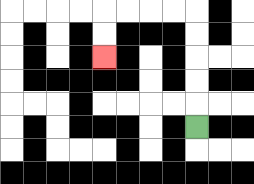{'start': '[8, 5]', 'end': '[4, 2]', 'path_directions': 'U,U,U,U,U,L,L,L,L,D,D', 'path_coordinates': '[[8, 5], [8, 4], [8, 3], [8, 2], [8, 1], [8, 0], [7, 0], [6, 0], [5, 0], [4, 0], [4, 1], [4, 2]]'}